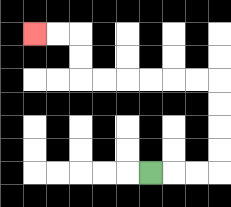{'start': '[6, 7]', 'end': '[1, 1]', 'path_directions': 'R,R,R,U,U,U,U,L,L,L,L,L,L,U,U,L,L', 'path_coordinates': '[[6, 7], [7, 7], [8, 7], [9, 7], [9, 6], [9, 5], [9, 4], [9, 3], [8, 3], [7, 3], [6, 3], [5, 3], [4, 3], [3, 3], [3, 2], [3, 1], [2, 1], [1, 1]]'}